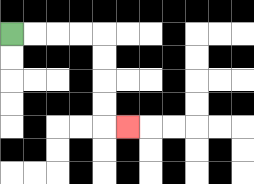{'start': '[0, 1]', 'end': '[5, 5]', 'path_directions': 'R,R,R,R,D,D,D,D,R', 'path_coordinates': '[[0, 1], [1, 1], [2, 1], [3, 1], [4, 1], [4, 2], [4, 3], [4, 4], [4, 5], [5, 5]]'}